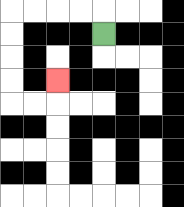{'start': '[4, 1]', 'end': '[2, 3]', 'path_directions': 'U,L,L,L,L,D,D,D,D,R,R,U', 'path_coordinates': '[[4, 1], [4, 0], [3, 0], [2, 0], [1, 0], [0, 0], [0, 1], [0, 2], [0, 3], [0, 4], [1, 4], [2, 4], [2, 3]]'}